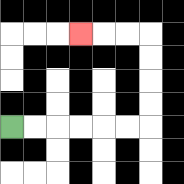{'start': '[0, 5]', 'end': '[3, 1]', 'path_directions': 'R,R,R,R,R,R,U,U,U,U,L,L,L', 'path_coordinates': '[[0, 5], [1, 5], [2, 5], [3, 5], [4, 5], [5, 5], [6, 5], [6, 4], [6, 3], [6, 2], [6, 1], [5, 1], [4, 1], [3, 1]]'}